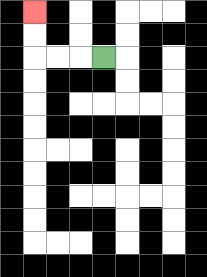{'start': '[4, 2]', 'end': '[1, 0]', 'path_directions': 'L,L,L,U,U', 'path_coordinates': '[[4, 2], [3, 2], [2, 2], [1, 2], [1, 1], [1, 0]]'}